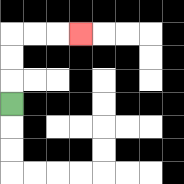{'start': '[0, 4]', 'end': '[3, 1]', 'path_directions': 'U,U,U,R,R,R', 'path_coordinates': '[[0, 4], [0, 3], [0, 2], [0, 1], [1, 1], [2, 1], [3, 1]]'}